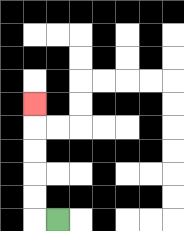{'start': '[2, 9]', 'end': '[1, 4]', 'path_directions': 'L,U,U,U,U,U', 'path_coordinates': '[[2, 9], [1, 9], [1, 8], [1, 7], [1, 6], [1, 5], [1, 4]]'}